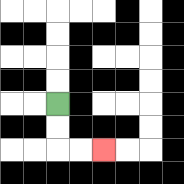{'start': '[2, 4]', 'end': '[4, 6]', 'path_directions': 'D,D,R,R', 'path_coordinates': '[[2, 4], [2, 5], [2, 6], [3, 6], [4, 6]]'}